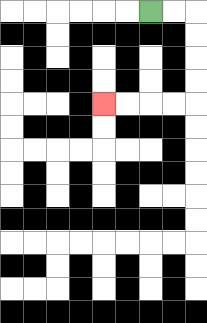{'start': '[6, 0]', 'end': '[4, 4]', 'path_directions': 'R,R,D,D,D,D,L,L,L,L', 'path_coordinates': '[[6, 0], [7, 0], [8, 0], [8, 1], [8, 2], [8, 3], [8, 4], [7, 4], [6, 4], [5, 4], [4, 4]]'}